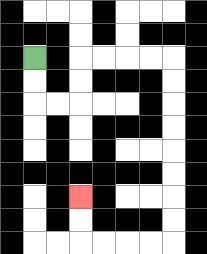{'start': '[1, 2]', 'end': '[3, 8]', 'path_directions': 'D,D,R,R,U,U,R,R,R,R,D,D,D,D,D,D,D,D,L,L,L,L,U,U', 'path_coordinates': '[[1, 2], [1, 3], [1, 4], [2, 4], [3, 4], [3, 3], [3, 2], [4, 2], [5, 2], [6, 2], [7, 2], [7, 3], [7, 4], [7, 5], [7, 6], [7, 7], [7, 8], [7, 9], [7, 10], [6, 10], [5, 10], [4, 10], [3, 10], [3, 9], [3, 8]]'}